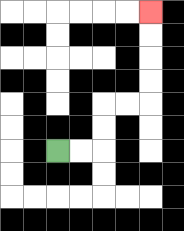{'start': '[2, 6]', 'end': '[6, 0]', 'path_directions': 'R,R,U,U,R,R,U,U,U,U', 'path_coordinates': '[[2, 6], [3, 6], [4, 6], [4, 5], [4, 4], [5, 4], [6, 4], [6, 3], [6, 2], [6, 1], [6, 0]]'}